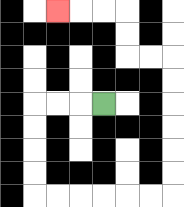{'start': '[4, 4]', 'end': '[2, 0]', 'path_directions': 'L,L,L,D,D,D,D,R,R,R,R,R,R,U,U,U,U,U,U,L,L,U,U,L,L,L', 'path_coordinates': '[[4, 4], [3, 4], [2, 4], [1, 4], [1, 5], [1, 6], [1, 7], [1, 8], [2, 8], [3, 8], [4, 8], [5, 8], [6, 8], [7, 8], [7, 7], [7, 6], [7, 5], [7, 4], [7, 3], [7, 2], [6, 2], [5, 2], [5, 1], [5, 0], [4, 0], [3, 0], [2, 0]]'}